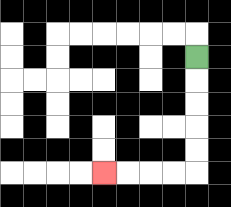{'start': '[8, 2]', 'end': '[4, 7]', 'path_directions': 'D,D,D,D,D,L,L,L,L', 'path_coordinates': '[[8, 2], [8, 3], [8, 4], [8, 5], [8, 6], [8, 7], [7, 7], [6, 7], [5, 7], [4, 7]]'}